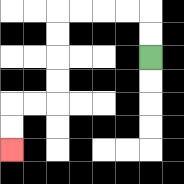{'start': '[6, 2]', 'end': '[0, 6]', 'path_directions': 'U,U,L,L,L,L,D,D,D,D,L,L,D,D', 'path_coordinates': '[[6, 2], [6, 1], [6, 0], [5, 0], [4, 0], [3, 0], [2, 0], [2, 1], [2, 2], [2, 3], [2, 4], [1, 4], [0, 4], [0, 5], [0, 6]]'}